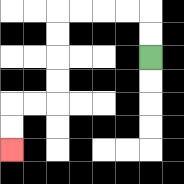{'start': '[6, 2]', 'end': '[0, 6]', 'path_directions': 'U,U,L,L,L,L,D,D,D,D,L,L,D,D', 'path_coordinates': '[[6, 2], [6, 1], [6, 0], [5, 0], [4, 0], [3, 0], [2, 0], [2, 1], [2, 2], [2, 3], [2, 4], [1, 4], [0, 4], [0, 5], [0, 6]]'}